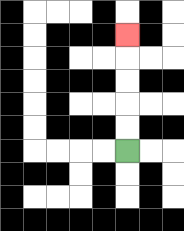{'start': '[5, 6]', 'end': '[5, 1]', 'path_directions': 'U,U,U,U,U', 'path_coordinates': '[[5, 6], [5, 5], [5, 4], [5, 3], [5, 2], [5, 1]]'}